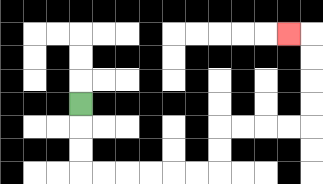{'start': '[3, 4]', 'end': '[12, 1]', 'path_directions': 'D,D,D,R,R,R,R,R,R,U,U,R,R,R,R,U,U,U,U,L', 'path_coordinates': '[[3, 4], [3, 5], [3, 6], [3, 7], [4, 7], [5, 7], [6, 7], [7, 7], [8, 7], [9, 7], [9, 6], [9, 5], [10, 5], [11, 5], [12, 5], [13, 5], [13, 4], [13, 3], [13, 2], [13, 1], [12, 1]]'}